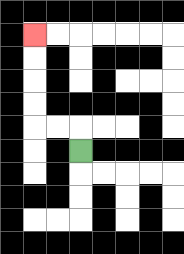{'start': '[3, 6]', 'end': '[1, 1]', 'path_directions': 'U,L,L,U,U,U,U', 'path_coordinates': '[[3, 6], [3, 5], [2, 5], [1, 5], [1, 4], [1, 3], [1, 2], [1, 1]]'}